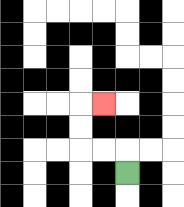{'start': '[5, 7]', 'end': '[4, 4]', 'path_directions': 'U,L,L,U,U,R', 'path_coordinates': '[[5, 7], [5, 6], [4, 6], [3, 6], [3, 5], [3, 4], [4, 4]]'}